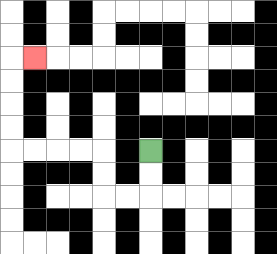{'start': '[6, 6]', 'end': '[1, 2]', 'path_directions': 'D,D,L,L,U,U,L,L,L,L,U,U,U,U,R', 'path_coordinates': '[[6, 6], [6, 7], [6, 8], [5, 8], [4, 8], [4, 7], [4, 6], [3, 6], [2, 6], [1, 6], [0, 6], [0, 5], [0, 4], [0, 3], [0, 2], [1, 2]]'}